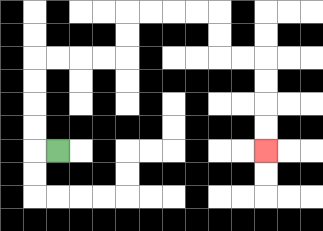{'start': '[2, 6]', 'end': '[11, 6]', 'path_directions': 'L,U,U,U,U,R,R,R,R,U,U,R,R,R,R,D,D,R,R,D,D,D,D', 'path_coordinates': '[[2, 6], [1, 6], [1, 5], [1, 4], [1, 3], [1, 2], [2, 2], [3, 2], [4, 2], [5, 2], [5, 1], [5, 0], [6, 0], [7, 0], [8, 0], [9, 0], [9, 1], [9, 2], [10, 2], [11, 2], [11, 3], [11, 4], [11, 5], [11, 6]]'}